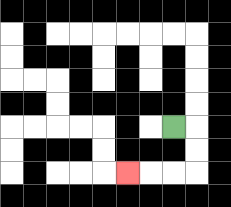{'start': '[7, 5]', 'end': '[5, 7]', 'path_directions': 'R,D,D,L,L,L', 'path_coordinates': '[[7, 5], [8, 5], [8, 6], [8, 7], [7, 7], [6, 7], [5, 7]]'}